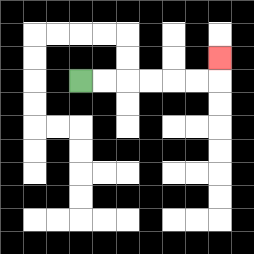{'start': '[3, 3]', 'end': '[9, 2]', 'path_directions': 'R,R,R,R,R,R,U', 'path_coordinates': '[[3, 3], [4, 3], [5, 3], [6, 3], [7, 3], [8, 3], [9, 3], [9, 2]]'}